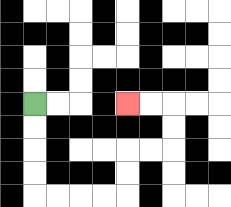{'start': '[1, 4]', 'end': '[5, 4]', 'path_directions': 'D,D,D,D,R,R,R,R,U,U,R,R,U,U,L,L', 'path_coordinates': '[[1, 4], [1, 5], [1, 6], [1, 7], [1, 8], [2, 8], [3, 8], [4, 8], [5, 8], [5, 7], [5, 6], [6, 6], [7, 6], [7, 5], [7, 4], [6, 4], [5, 4]]'}